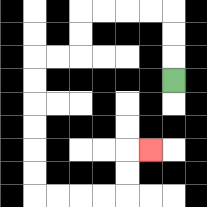{'start': '[7, 3]', 'end': '[6, 6]', 'path_directions': 'U,U,U,L,L,L,L,D,D,L,L,D,D,D,D,D,D,R,R,R,R,U,U,R', 'path_coordinates': '[[7, 3], [7, 2], [7, 1], [7, 0], [6, 0], [5, 0], [4, 0], [3, 0], [3, 1], [3, 2], [2, 2], [1, 2], [1, 3], [1, 4], [1, 5], [1, 6], [1, 7], [1, 8], [2, 8], [3, 8], [4, 8], [5, 8], [5, 7], [5, 6], [6, 6]]'}